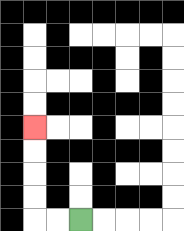{'start': '[3, 9]', 'end': '[1, 5]', 'path_directions': 'L,L,U,U,U,U', 'path_coordinates': '[[3, 9], [2, 9], [1, 9], [1, 8], [1, 7], [1, 6], [1, 5]]'}